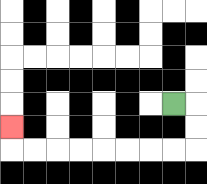{'start': '[7, 4]', 'end': '[0, 5]', 'path_directions': 'R,D,D,L,L,L,L,L,L,L,L,U', 'path_coordinates': '[[7, 4], [8, 4], [8, 5], [8, 6], [7, 6], [6, 6], [5, 6], [4, 6], [3, 6], [2, 6], [1, 6], [0, 6], [0, 5]]'}